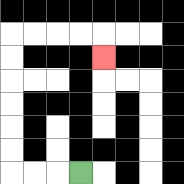{'start': '[3, 7]', 'end': '[4, 2]', 'path_directions': 'L,L,L,U,U,U,U,U,U,R,R,R,R,D', 'path_coordinates': '[[3, 7], [2, 7], [1, 7], [0, 7], [0, 6], [0, 5], [0, 4], [0, 3], [0, 2], [0, 1], [1, 1], [2, 1], [3, 1], [4, 1], [4, 2]]'}